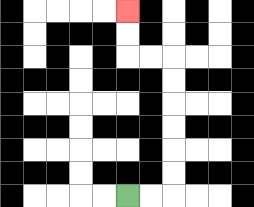{'start': '[5, 8]', 'end': '[5, 0]', 'path_directions': 'R,R,U,U,U,U,U,U,L,L,U,U', 'path_coordinates': '[[5, 8], [6, 8], [7, 8], [7, 7], [7, 6], [7, 5], [7, 4], [7, 3], [7, 2], [6, 2], [5, 2], [5, 1], [5, 0]]'}